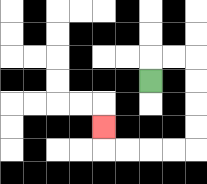{'start': '[6, 3]', 'end': '[4, 5]', 'path_directions': 'U,R,R,D,D,D,D,L,L,L,L,U', 'path_coordinates': '[[6, 3], [6, 2], [7, 2], [8, 2], [8, 3], [8, 4], [8, 5], [8, 6], [7, 6], [6, 6], [5, 6], [4, 6], [4, 5]]'}